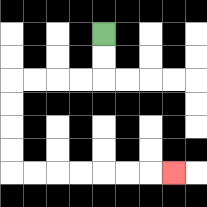{'start': '[4, 1]', 'end': '[7, 7]', 'path_directions': 'D,D,L,L,L,L,D,D,D,D,R,R,R,R,R,R,R', 'path_coordinates': '[[4, 1], [4, 2], [4, 3], [3, 3], [2, 3], [1, 3], [0, 3], [0, 4], [0, 5], [0, 6], [0, 7], [1, 7], [2, 7], [3, 7], [4, 7], [5, 7], [6, 7], [7, 7]]'}